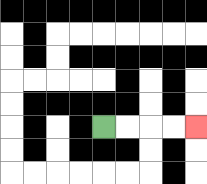{'start': '[4, 5]', 'end': '[8, 5]', 'path_directions': 'R,R,R,R', 'path_coordinates': '[[4, 5], [5, 5], [6, 5], [7, 5], [8, 5]]'}